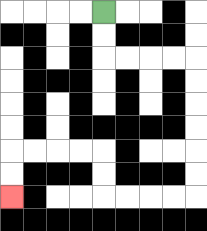{'start': '[4, 0]', 'end': '[0, 8]', 'path_directions': 'D,D,R,R,R,R,D,D,D,D,D,D,L,L,L,L,U,U,L,L,L,L,D,D', 'path_coordinates': '[[4, 0], [4, 1], [4, 2], [5, 2], [6, 2], [7, 2], [8, 2], [8, 3], [8, 4], [8, 5], [8, 6], [8, 7], [8, 8], [7, 8], [6, 8], [5, 8], [4, 8], [4, 7], [4, 6], [3, 6], [2, 6], [1, 6], [0, 6], [0, 7], [0, 8]]'}